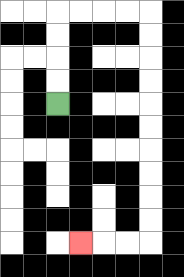{'start': '[2, 4]', 'end': '[3, 10]', 'path_directions': 'U,U,U,U,R,R,R,R,D,D,D,D,D,D,D,D,D,D,L,L,L', 'path_coordinates': '[[2, 4], [2, 3], [2, 2], [2, 1], [2, 0], [3, 0], [4, 0], [5, 0], [6, 0], [6, 1], [6, 2], [6, 3], [6, 4], [6, 5], [6, 6], [6, 7], [6, 8], [6, 9], [6, 10], [5, 10], [4, 10], [3, 10]]'}